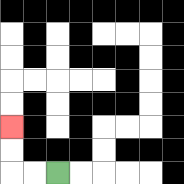{'start': '[2, 7]', 'end': '[0, 5]', 'path_directions': 'L,L,U,U', 'path_coordinates': '[[2, 7], [1, 7], [0, 7], [0, 6], [0, 5]]'}